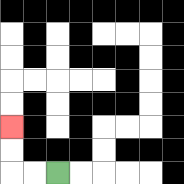{'start': '[2, 7]', 'end': '[0, 5]', 'path_directions': 'L,L,U,U', 'path_coordinates': '[[2, 7], [1, 7], [0, 7], [0, 6], [0, 5]]'}